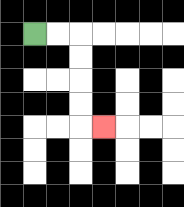{'start': '[1, 1]', 'end': '[4, 5]', 'path_directions': 'R,R,D,D,D,D,R', 'path_coordinates': '[[1, 1], [2, 1], [3, 1], [3, 2], [3, 3], [3, 4], [3, 5], [4, 5]]'}